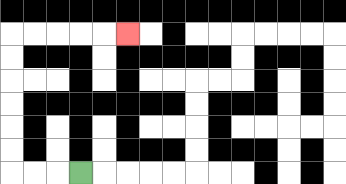{'start': '[3, 7]', 'end': '[5, 1]', 'path_directions': 'L,L,L,U,U,U,U,U,U,R,R,R,R,R', 'path_coordinates': '[[3, 7], [2, 7], [1, 7], [0, 7], [0, 6], [0, 5], [0, 4], [0, 3], [0, 2], [0, 1], [1, 1], [2, 1], [3, 1], [4, 1], [5, 1]]'}